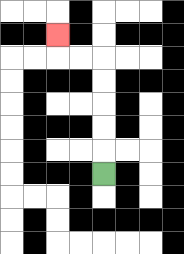{'start': '[4, 7]', 'end': '[2, 1]', 'path_directions': 'U,U,U,U,U,L,L,U', 'path_coordinates': '[[4, 7], [4, 6], [4, 5], [4, 4], [4, 3], [4, 2], [3, 2], [2, 2], [2, 1]]'}